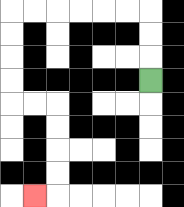{'start': '[6, 3]', 'end': '[1, 8]', 'path_directions': 'U,U,U,L,L,L,L,L,L,D,D,D,D,R,R,D,D,D,D,L', 'path_coordinates': '[[6, 3], [6, 2], [6, 1], [6, 0], [5, 0], [4, 0], [3, 0], [2, 0], [1, 0], [0, 0], [0, 1], [0, 2], [0, 3], [0, 4], [1, 4], [2, 4], [2, 5], [2, 6], [2, 7], [2, 8], [1, 8]]'}